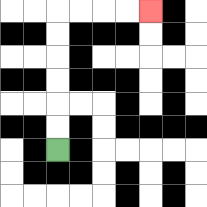{'start': '[2, 6]', 'end': '[6, 0]', 'path_directions': 'U,U,U,U,U,U,R,R,R,R', 'path_coordinates': '[[2, 6], [2, 5], [2, 4], [2, 3], [2, 2], [2, 1], [2, 0], [3, 0], [4, 0], [5, 0], [6, 0]]'}